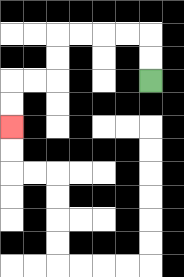{'start': '[6, 3]', 'end': '[0, 5]', 'path_directions': 'U,U,L,L,L,L,D,D,L,L,D,D', 'path_coordinates': '[[6, 3], [6, 2], [6, 1], [5, 1], [4, 1], [3, 1], [2, 1], [2, 2], [2, 3], [1, 3], [0, 3], [0, 4], [0, 5]]'}